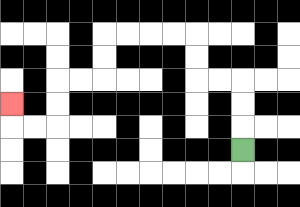{'start': '[10, 6]', 'end': '[0, 4]', 'path_directions': 'U,U,U,L,L,U,U,L,L,L,L,D,D,L,L,D,D,L,L,U', 'path_coordinates': '[[10, 6], [10, 5], [10, 4], [10, 3], [9, 3], [8, 3], [8, 2], [8, 1], [7, 1], [6, 1], [5, 1], [4, 1], [4, 2], [4, 3], [3, 3], [2, 3], [2, 4], [2, 5], [1, 5], [0, 5], [0, 4]]'}